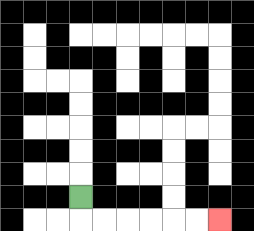{'start': '[3, 8]', 'end': '[9, 9]', 'path_directions': 'D,R,R,R,R,R,R', 'path_coordinates': '[[3, 8], [3, 9], [4, 9], [5, 9], [6, 9], [7, 9], [8, 9], [9, 9]]'}